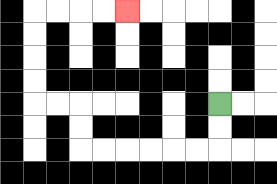{'start': '[9, 4]', 'end': '[5, 0]', 'path_directions': 'D,D,L,L,L,L,L,L,U,U,L,L,U,U,U,U,R,R,R,R', 'path_coordinates': '[[9, 4], [9, 5], [9, 6], [8, 6], [7, 6], [6, 6], [5, 6], [4, 6], [3, 6], [3, 5], [3, 4], [2, 4], [1, 4], [1, 3], [1, 2], [1, 1], [1, 0], [2, 0], [3, 0], [4, 0], [5, 0]]'}